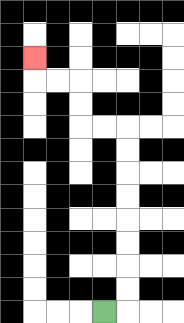{'start': '[4, 13]', 'end': '[1, 2]', 'path_directions': 'R,U,U,U,U,U,U,U,U,L,L,U,U,L,L,U', 'path_coordinates': '[[4, 13], [5, 13], [5, 12], [5, 11], [5, 10], [5, 9], [5, 8], [5, 7], [5, 6], [5, 5], [4, 5], [3, 5], [3, 4], [3, 3], [2, 3], [1, 3], [1, 2]]'}